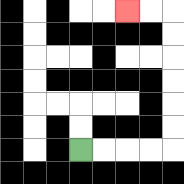{'start': '[3, 6]', 'end': '[5, 0]', 'path_directions': 'R,R,R,R,U,U,U,U,U,U,L,L', 'path_coordinates': '[[3, 6], [4, 6], [5, 6], [6, 6], [7, 6], [7, 5], [7, 4], [7, 3], [7, 2], [7, 1], [7, 0], [6, 0], [5, 0]]'}